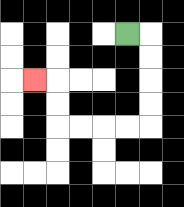{'start': '[5, 1]', 'end': '[1, 3]', 'path_directions': 'R,D,D,D,D,L,L,L,L,U,U,L', 'path_coordinates': '[[5, 1], [6, 1], [6, 2], [6, 3], [6, 4], [6, 5], [5, 5], [4, 5], [3, 5], [2, 5], [2, 4], [2, 3], [1, 3]]'}